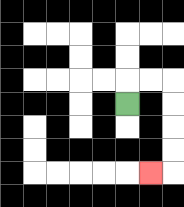{'start': '[5, 4]', 'end': '[6, 7]', 'path_directions': 'U,R,R,D,D,D,D,L', 'path_coordinates': '[[5, 4], [5, 3], [6, 3], [7, 3], [7, 4], [7, 5], [7, 6], [7, 7], [6, 7]]'}